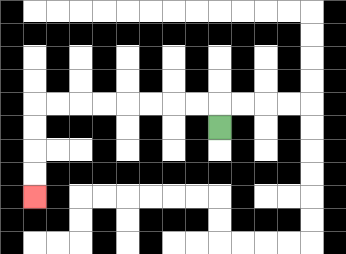{'start': '[9, 5]', 'end': '[1, 8]', 'path_directions': 'U,L,L,L,L,L,L,L,L,D,D,D,D', 'path_coordinates': '[[9, 5], [9, 4], [8, 4], [7, 4], [6, 4], [5, 4], [4, 4], [3, 4], [2, 4], [1, 4], [1, 5], [1, 6], [1, 7], [1, 8]]'}